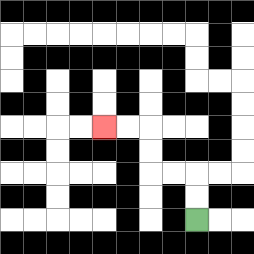{'start': '[8, 9]', 'end': '[4, 5]', 'path_directions': 'U,U,L,L,U,U,L,L', 'path_coordinates': '[[8, 9], [8, 8], [8, 7], [7, 7], [6, 7], [6, 6], [6, 5], [5, 5], [4, 5]]'}